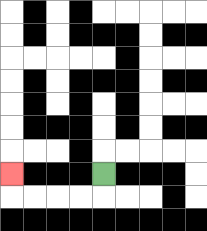{'start': '[4, 7]', 'end': '[0, 7]', 'path_directions': 'D,L,L,L,L,U', 'path_coordinates': '[[4, 7], [4, 8], [3, 8], [2, 8], [1, 8], [0, 8], [0, 7]]'}